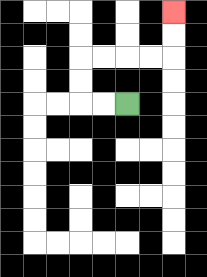{'start': '[5, 4]', 'end': '[7, 0]', 'path_directions': 'L,L,U,U,R,R,R,R,U,U', 'path_coordinates': '[[5, 4], [4, 4], [3, 4], [3, 3], [3, 2], [4, 2], [5, 2], [6, 2], [7, 2], [7, 1], [7, 0]]'}